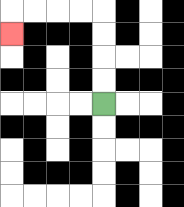{'start': '[4, 4]', 'end': '[0, 1]', 'path_directions': 'U,U,U,U,L,L,L,L,D', 'path_coordinates': '[[4, 4], [4, 3], [4, 2], [4, 1], [4, 0], [3, 0], [2, 0], [1, 0], [0, 0], [0, 1]]'}